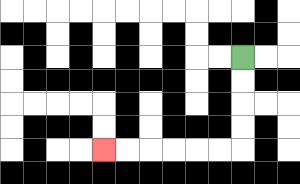{'start': '[10, 2]', 'end': '[4, 6]', 'path_directions': 'D,D,D,D,L,L,L,L,L,L', 'path_coordinates': '[[10, 2], [10, 3], [10, 4], [10, 5], [10, 6], [9, 6], [8, 6], [7, 6], [6, 6], [5, 6], [4, 6]]'}